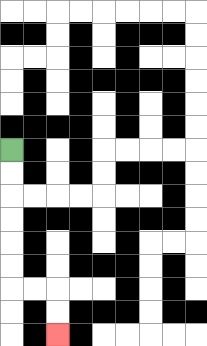{'start': '[0, 6]', 'end': '[2, 14]', 'path_directions': 'D,D,D,D,D,D,R,R,D,D', 'path_coordinates': '[[0, 6], [0, 7], [0, 8], [0, 9], [0, 10], [0, 11], [0, 12], [1, 12], [2, 12], [2, 13], [2, 14]]'}